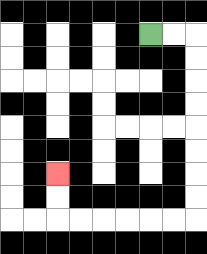{'start': '[6, 1]', 'end': '[2, 7]', 'path_directions': 'R,R,D,D,D,D,D,D,D,D,L,L,L,L,L,L,U,U', 'path_coordinates': '[[6, 1], [7, 1], [8, 1], [8, 2], [8, 3], [8, 4], [8, 5], [8, 6], [8, 7], [8, 8], [8, 9], [7, 9], [6, 9], [5, 9], [4, 9], [3, 9], [2, 9], [2, 8], [2, 7]]'}